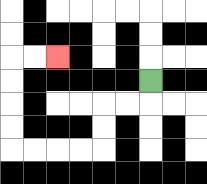{'start': '[6, 3]', 'end': '[2, 2]', 'path_directions': 'D,L,L,D,D,L,L,L,L,U,U,U,U,R,R', 'path_coordinates': '[[6, 3], [6, 4], [5, 4], [4, 4], [4, 5], [4, 6], [3, 6], [2, 6], [1, 6], [0, 6], [0, 5], [0, 4], [0, 3], [0, 2], [1, 2], [2, 2]]'}